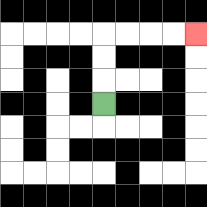{'start': '[4, 4]', 'end': '[8, 1]', 'path_directions': 'U,U,U,R,R,R,R', 'path_coordinates': '[[4, 4], [4, 3], [4, 2], [4, 1], [5, 1], [6, 1], [7, 1], [8, 1]]'}